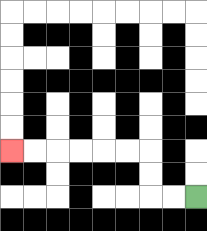{'start': '[8, 8]', 'end': '[0, 6]', 'path_directions': 'L,L,U,U,L,L,L,L,L,L', 'path_coordinates': '[[8, 8], [7, 8], [6, 8], [6, 7], [6, 6], [5, 6], [4, 6], [3, 6], [2, 6], [1, 6], [0, 6]]'}